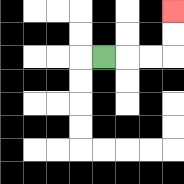{'start': '[4, 2]', 'end': '[7, 0]', 'path_directions': 'R,R,R,U,U', 'path_coordinates': '[[4, 2], [5, 2], [6, 2], [7, 2], [7, 1], [7, 0]]'}